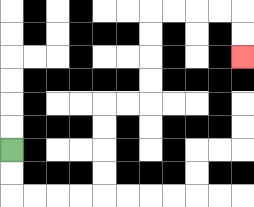{'start': '[0, 6]', 'end': '[10, 2]', 'path_directions': 'D,D,R,R,R,R,U,U,U,U,R,R,U,U,U,U,R,R,R,R,D,D', 'path_coordinates': '[[0, 6], [0, 7], [0, 8], [1, 8], [2, 8], [3, 8], [4, 8], [4, 7], [4, 6], [4, 5], [4, 4], [5, 4], [6, 4], [6, 3], [6, 2], [6, 1], [6, 0], [7, 0], [8, 0], [9, 0], [10, 0], [10, 1], [10, 2]]'}